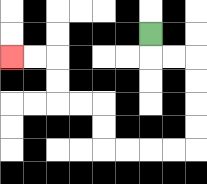{'start': '[6, 1]', 'end': '[0, 2]', 'path_directions': 'D,R,R,D,D,D,D,L,L,L,L,U,U,L,L,U,U,L,L', 'path_coordinates': '[[6, 1], [6, 2], [7, 2], [8, 2], [8, 3], [8, 4], [8, 5], [8, 6], [7, 6], [6, 6], [5, 6], [4, 6], [4, 5], [4, 4], [3, 4], [2, 4], [2, 3], [2, 2], [1, 2], [0, 2]]'}